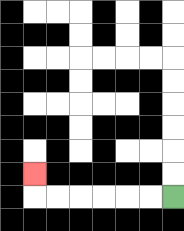{'start': '[7, 8]', 'end': '[1, 7]', 'path_directions': 'L,L,L,L,L,L,U', 'path_coordinates': '[[7, 8], [6, 8], [5, 8], [4, 8], [3, 8], [2, 8], [1, 8], [1, 7]]'}